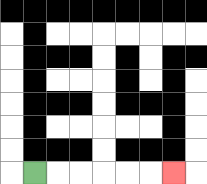{'start': '[1, 7]', 'end': '[7, 7]', 'path_directions': 'R,R,R,R,R,R', 'path_coordinates': '[[1, 7], [2, 7], [3, 7], [4, 7], [5, 7], [6, 7], [7, 7]]'}